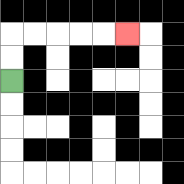{'start': '[0, 3]', 'end': '[5, 1]', 'path_directions': 'U,U,R,R,R,R,R', 'path_coordinates': '[[0, 3], [0, 2], [0, 1], [1, 1], [2, 1], [3, 1], [4, 1], [5, 1]]'}